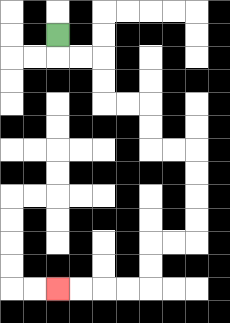{'start': '[2, 1]', 'end': '[2, 12]', 'path_directions': 'D,R,R,D,D,R,R,D,D,R,R,D,D,D,D,L,L,D,D,L,L,L,L', 'path_coordinates': '[[2, 1], [2, 2], [3, 2], [4, 2], [4, 3], [4, 4], [5, 4], [6, 4], [6, 5], [6, 6], [7, 6], [8, 6], [8, 7], [8, 8], [8, 9], [8, 10], [7, 10], [6, 10], [6, 11], [6, 12], [5, 12], [4, 12], [3, 12], [2, 12]]'}